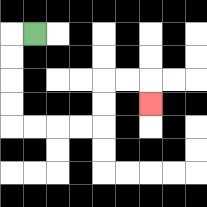{'start': '[1, 1]', 'end': '[6, 4]', 'path_directions': 'L,D,D,D,D,R,R,R,R,U,U,R,R,D', 'path_coordinates': '[[1, 1], [0, 1], [0, 2], [0, 3], [0, 4], [0, 5], [1, 5], [2, 5], [3, 5], [4, 5], [4, 4], [4, 3], [5, 3], [6, 3], [6, 4]]'}